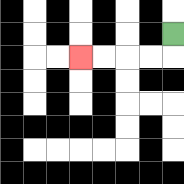{'start': '[7, 1]', 'end': '[3, 2]', 'path_directions': 'D,L,L,L,L', 'path_coordinates': '[[7, 1], [7, 2], [6, 2], [5, 2], [4, 2], [3, 2]]'}